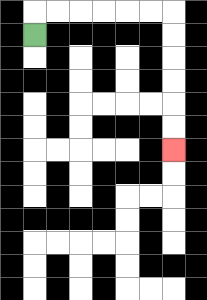{'start': '[1, 1]', 'end': '[7, 6]', 'path_directions': 'U,R,R,R,R,R,R,D,D,D,D,D,D', 'path_coordinates': '[[1, 1], [1, 0], [2, 0], [3, 0], [4, 0], [5, 0], [6, 0], [7, 0], [7, 1], [7, 2], [7, 3], [7, 4], [7, 5], [7, 6]]'}